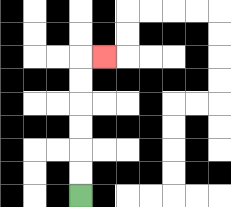{'start': '[3, 8]', 'end': '[4, 2]', 'path_directions': 'U,U,U,U,U,U,R', 'path_coordinates': '[[3, 8], [3, 7], [3, 6], [3, 5], [3, 4], [3, 3], [3, 2], [4, 2]]'}